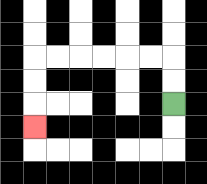{'start': '[7, 4]', 'end': '[1, 5]', 'path_directions': 'U,U,L,L,L,L,L,L,D,D,D', 'path_coordinates': '[[7, 4], [7, 3], [7, 2], [6, 2], [5, 2], [4, 2], [3, 2], [2, 2], [1, 2], [1, 3], [1, 4], [1, 5]]'}